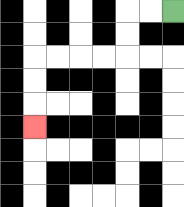{'start': '[7, 0]', 'end': '[1, 5]', 'path_directions': 'L,L,D,D,L,L,L,L,D,D,D', 'path_coordinates': '[[7, 0], [6, 0], [5, 0], [5, 1], [5, 2], [4, 2], [3, 2], [2, 2], [1, 2], [1, 3], [1, 4], [1, 5]]'}